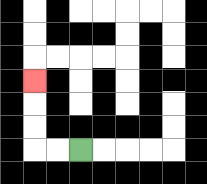{'start': '[3, 6]', 'end': '[1, 3]', 'path_directions': 'L,L,U,U,U', 'path_coordinates': '[[3, 6], [2, 6], [1, 6], [1, 5], [1, 4], [1, 3]]'}